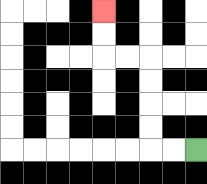{'start': '[8, 6]', 'end': '[4, 0]', 'path_directions': 'L,L,U,U,U,U,L,L,U,U', 'path_coordinates': '[[8, 6], [7, 6], [6, 6], [6, 5], [6, 4], [6, 3], [6, 2], [5, 2], [4, 2], [4, 1], [4, 0]]'}